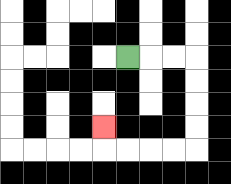{'start': '[5, 2]', 'end': '[4, 5]', 'path_directions': 'R,R,R,D,D,D,D,L,L,L,L,U', 'path_coordinates': '[[5, 2], [6, 2], [7, 2], [8, 2], [8, 3], [8, 4], [8, 5], [8, 6], [7, 6], [6, 6], [5, 6], [4, 6], [4, 5]]'}